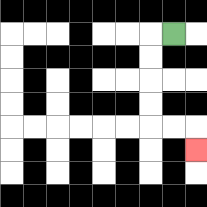{'start': '[7, 1]', 'end': '[8, 6]', 'path_directions': 'L,D,D,D,D,R,R,D', 'path_coordinates': '[[7, 1], [6, 1], [6, 2], [6, 3], [6, 4], [6, 5], [7, 5], [8, 5], [8, 6]]'}